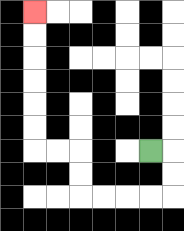{'start': '[6, 6]', 'end': '[1, 0]', 'path_directions': 'R,D,D,L,L,L,L,U,U,L,L,U,U,U,U,U,U', 'path_coordinates': '[[6, 6], [7, 6], [7, 7], [7, 8], [6, 8], [5, 8], [4, 8], [3, 8], [3, 7], [3, 6], [2, 6], [1, 6], [1, 5], [1, 4], [1, 3], [1, 2], [1, 1], [1, 0]]'}